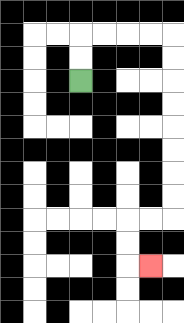{'start': '[3, 3]', 'end': '[6, 11]', 'path_directions': 'U,U,R,R,R,R,D,D,D,D,D,D,D,D,L,L,D,D,R', 'path_coordinates': '[[3, 3], [3, 2], [3, 1], [4, 1], [5, 1], [6, 1], [7, 1], [7, 2], [7, 3], [7, 4], [7, 5], [7, 6], [7, 7], [7, 8], [7, 9], [6, 9], [5, 9], [5, 10], [5, 11], [6, 11]]'}